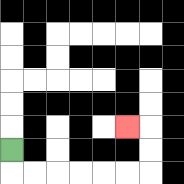{'start': '[0, 6]', 'end': '[5, 5]', 'path_directions': 'D,R,R,R,R,R,R,U,U,L', 'path_coordinates': '[[0, 6], [0, 7], [1, 7], [2, 7], [3, 7], [4, 7], [5, 7], [6, 7], [6, 6], [6, 5], [5, 5]]'}